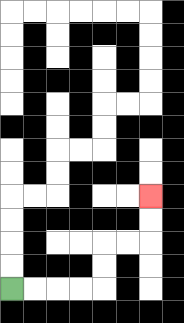{'start': '[0, 12]', 'end': '[6, 8]', 'path_directions': 'R,R,R,R,U,U,R,R,U,U', 'path_coordinates': '[[0, 12], [1, 12], [2, 12], [3, 12], [4, 12], [4, 11], [4, 10], [5, 10], [6, 10], [6, 9], [6, 8]]'}